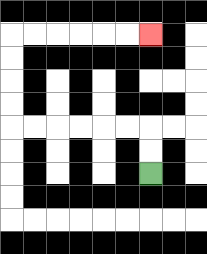{'start': '[6, 7]', 'end': '[6, 1]', 'path_directions': 'U,U,L,L,L,L,L,L,U,U,U,U,R,R,R,R,R,R', 'path_coordinates': '[[6, 7], [6, 6], [6, 5], [5, 5], [4, 5], [3, 5], [2, 5], [1, 5], [0, 5], [0, 4], [0, 3], [0, 2], [0, 1], [1, 1], [2, 1], [3, 1], [4, 1], [5, 1], [6, 1]]'}